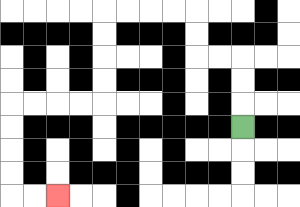{'start': '[10, 5]', 'end': '[2, 8]', 'path_directions': 'U,U,U,L,L,U,U,L,L,L,L,D,D,D,D,L,L,L,L,D,D,D,D,R,R', 'path_coordinates': '[[10, 5], [10, 4], [10, 3], [10, 2], [9, 2], [8, 2], [8, 1], [8, 0], [7, 0], [6, 0], [5, 0], [4, 0], [4, 1], [4, 2], [4, 3], [4, 4], [3, 4], [2, 4], [1, 4], [0, 4], [0, 5], [0, 6], [0, 7], [0, 8], [1, 8], [2, 8]]'}